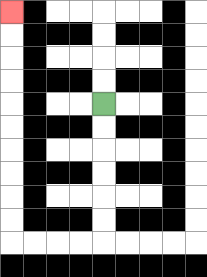{'start': '[4, 4]', 'end': '[0, 0]', 'path_directions': 'D,D,D,D,D,D,L,L,L,L,U,U,U,U,U,U,U,U,U,U', 'path_coordinates': '[[4, 4], [4, 5], [4, 6], [4, 7], [4, 8], [4, 9], [4, 10], [3, 10], [2, 10], [1, 10], [0, 10], [0, 9], [0, 8], [0, 7], [0, 6], [0, 5], [0, 4], [0, 3], [0, 2], [0, 1], [0, 0]]'}